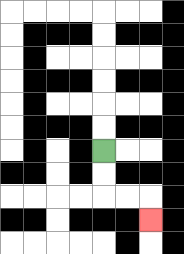{'start': '[4, 6]', 'end': '[6, 9]', 'path_directions': 'D,D,R,R,D', 'path_coordinates': '[[4, 6], [4, 7], [4, 8], [5, 8], [6, 8], [6, 9]]'}